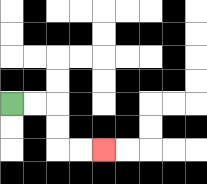{'start': '[0, 4]', 'end': '[4, 6]', 'path_directions': 'R,R,D,D,R,R', 'path_coordinates': '[[0, 4], [1, 4], [2, 4], [2, 5], [2, 6], [3, 6], [4, 6]]'}